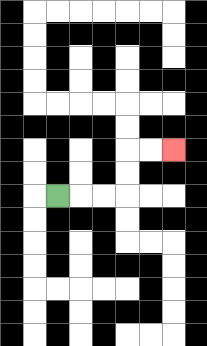{'start': '[2, 8]', 'end': '[7, 6]', 'path_directions': 'R,R,R,U,U,R,R', 'path_coordinates': '[[2, 8], [3, 8], [4, 8], [5, 8], [5, 7], [5, 6], [6, 6], [7, 6]]'}